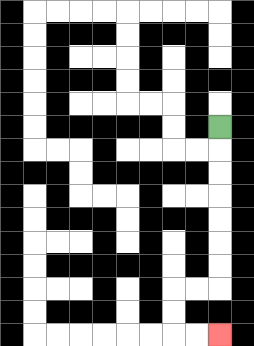{'start': '[9, 5]', 'end': '[9, 14]', 'path_directions': 'D,D,D,D,D,D,D,L,L,D,D,R,R', 'path_coordinates': '[[9, 5], [9, 6], [9, 7], [9, 8], [9, 9], [9, 10], [9, 11], [9, 12], [8, 12], [7, 12], [7, 13], [7, 14], [8, 14], [9, 14]]'}